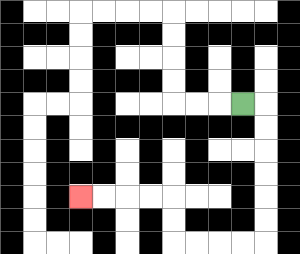{'start': '[10, 4]', 'end': '[3, 8]', 'path_directions': 'R,D,D,D,D,D,D,L,L,L,L,U,U,L,L,L,L', 'path_coordinates': '[[10, 4], [11, 4], [11, 5], [11, 6], [11, 7], [11, 8], [11, 9], [11, 10], [10, 10], [9, 10], [8, 10], [7, 10], [7, 9], [7, 8], [6, 8], [5, 8], [4, 8], [3, 8]]'}